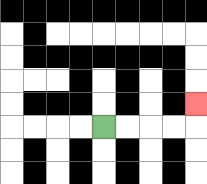{'start': '[4, 5]', 'end': '[8, 4]', 'path_directions': 'R,R,R,R,U', 'path_coordinates': '[[4, 5], [5, 5], [6, 5], [7, 5], [8, 5], [8, 4]]'}